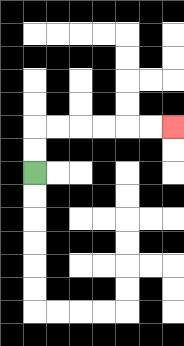{'start': '[1, 7]', 'end': '[7, 5]', 'path_directions': 'U,U,R,R,R,R,R,R', 'path_coordinates': '[[1, 7], [1, 6], [1, 5], [2, 5], [3, 5], [4, 5], [5, 5], [6, 5], [7, 5]]'}